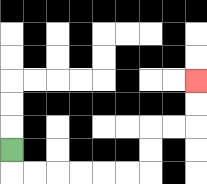{'start': '[0, 6]', 'end': '[8, 3]', 'path_directions': 'D,R,R,R,R,R,R,U,U,R,R,U,U', 'path_coordinates': '[[0, 6], [0, 7], [1, 7], [2, 7], [3, 7], [4, 7], [5, 7], [6, 7], [6, 6], [6, 5], [7, 5], [8, 5], [8, 4], [8, 3]]'}